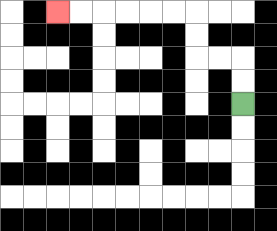{'start': '[10, 4]', 'end': '[2, 0]', 'path_directions': 'U,U,L,L,U,U,L,L,L,L,L,L', 'path_coordinates': '[[10, 4], [10, 3], [10, 2], [9, 2], [8, 2], [8, 1], [8, 0], [7, 0], [6, 0], [5, 0], [4, 0], [3, 0], [2, 0]]'}